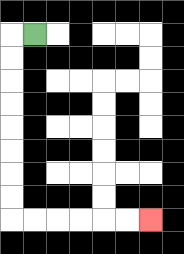{'start': '[1, 1]', 'end': '[6, 9]', 'path_directions': 'L,D,D,D,D,D,D,D,D,R,R,R,R,R,R', 'path_coordinates': '[[1, 1], [0, 1], [0, 2], [0, 3], [0, 4], [0, 5], [0, 6], [0, 7], [0, 8], [0, 9], [1, 9], [2, 9], [3, 9], [4, 9], [5, 9], [6, 9]]'}